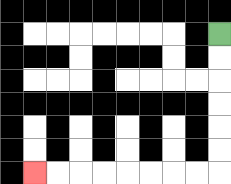{'start': '[9, 1]', 'end': '[1, 7]', 'path_directions': 'D,D,D,D,D,D,L,L,L,L,L,L,L,L', 'path_coordinates': '[[9, 1], [9, 2], [9, 3], [9, 4], [9, 5], [9, 6], [9, 7], [8, 7], [7, 7], [6, 7], [5, 7], [4, 7], [3, 7], [2, 7], [1, 7]]'}